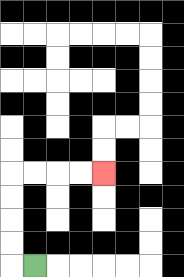{'start': '[1, 11]', 'end': '[4, 7]', 'path_directions': 'L,U,U,U,U,R,R,R,R', 'path_coordinates': '[[1, 11], [0, 11], [0, 10], [0, 9], [0, 8], [0, 7], [1, 7], [2, 7], [3, 7], [4, 7]]'}